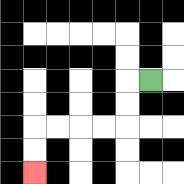{'start': '[6, 3]', 'end': '[1, 7]', 'path_directions': 'L,D,D,L,L,L,L,D,D', 'path_coordinates': '[[6, 3], [5, 3], [5, 4], [5, 5], [4, 5], [3, 5], [2, 5], [1, 5], [1, 6], [1, 7]]'}